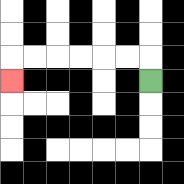{'start': '[6, 3]', 'end': '[0, 3]', 'path_directions': 'U,L,L,L,L,L,L,D', 'path_coordinates': '[[6, 3], [6, 2], [5, 2], [4, 2], [3, 2], [2, 2], [1, 2], [0, 2], [0, 3]]'}